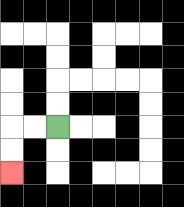{'start': '[2, 5]', 'end': '[0, 7]', 'path_directions': 'L,L,D,D', 'path_coordinates': '[[2, 5], [1, 5], [0, 5], [0, 6], [0, 7]]'}